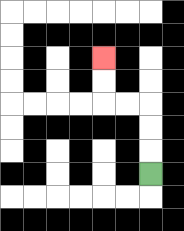{'start': '[6, 7]', 'end': '[4, 2]', 'path_directions': 'U,U,U,L,L,U,U', 'path_coordinates': '[[6, 7], [6, 6], [6, 5], [6, 4], [5, 4], [4, 4], [4, 3], [4, 2]]'}